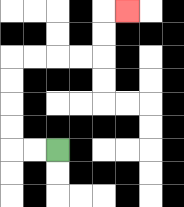{'start': '[2, 6]', 'end': '[5, 0]', 'path_directions': 'L,L,U,U,U,U,R,R,R,R,U,U,R', 'path_coordinates': '[[2, 6], [1, 6], [0, 6], [0, 5], [0, 4], [0, 3], [0, 2], [1, 2], [2, 2], [3, 2], [4, 2], [4, 1], [4, 0], [5, 0]]'}